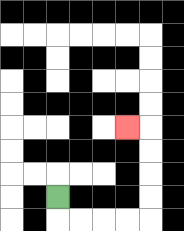{'start': '[2, 8]', 'end': '[5, 5]', 'path_directions': 'D,R,R,R,R,U,U,U,U,L', 'path_coordinates': '[[2, 8], [2, 9], [3, 9], [4, 9], [5, 9], [6, 9], [6, 8], [6, 7], [6, 6], [6, 5], [5, 5]]'}